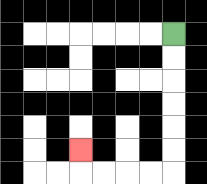{'start': '[7, 1]', 'end': '[3, 6]', 'path_directions': 'D,D,D,D,D,D,L,L,L,L,U', 'path_coordinates': '[[7, 1], [7, 2], [7, 3], [7, 4], [7, 5], [7, 6], [7, 7], [6, 7], [5, 7], [4, 7], [3, 7], [3, 6]]'}